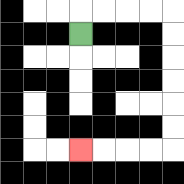{'start': '[3, 1]', 'end': '[3, 6]', 'path_directions': 'U,R,R,R,R,D,D,D,D,D,D,L,L,L,L', 'path_coordinates': '[[3, 1], [3, 0], [4, 0], [5, 0], [6, 0], [7, 0], [7, 1], [7, 2], [7, 3], [7, 4], [7, 5], [7, 6], [6, 6], [5, 6], [4, 6], [3, 6]]'}